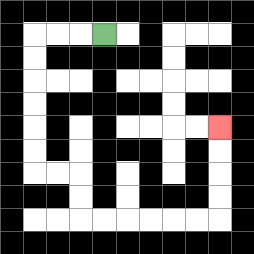{'start': '[4, 1]', 'end': '[9, 5]', 'path_directions': 'L,L,L,D,D,D,D,D,D,R,R,D,D,R,R,R,R,R,R,U,U,U,U', 'path_coordinates': '[[4, 1], [3, 1], [2, 1], [1, 1], [1, 2], [1, 3], [1, 4], [1, 5], [1, 6], [1, 7], [2, 7], [3, 7], [3, 8], [3, 9], [4, 9], [5, 9], [6, 9], [7, 9], [8, 9], [9, 9], [9, 8], [9, 7], [9, 6], [9, 5]]'}